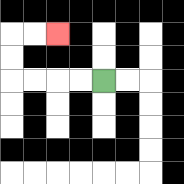{'start': '[4, 3]', 'end': '[2, 1]', 'path_directions': 'L,L,L,L,U,U,R,R', 'path_coordinates': '[[4, 3], [3, 3], [2, 3], [1, 3], [0, 3], [0, 2], [0, 1], [1, 1], [2, 1]]'}